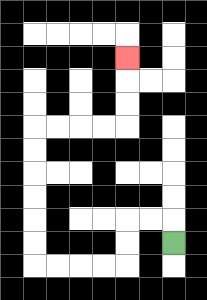{'start': '[7, 10]', 'end': '[5, 2]', 'path_directions': 'U,L,L,D,D,L,L,L,L,U,U,U,U,U,U,R,R,R,R,U,U,U', 'path_coordinates': '[[7, 10], [7, 9], [6, 9], [5, 9], [5, 10], [5, 11], [4, 11], [3, 11], [2, 11], [1, 11], [1, 10], [1, 9], [1, 8], [1, 7], [1, 6], [1, 5], [2, 5], [3, 5], [4, 5], [5, 5], [5, 4], [5, 3], [5, 2]]'}